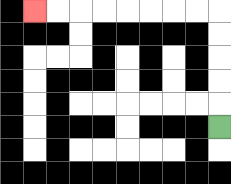{'start': '[9, 5]', 'end': '[1, 0]', 'path_directions': 'U,U,U,U,U,L,L,L,L,L,L,L,L', 'path_coordinates': '[[9, 5], [9, 4], [9, 3], [9, 2], [9, 1], [9, 0], [8, 0], [7, 0], [6, 0], [5, 0], [4, 0], [3, 0], [2, 0], [1, 0]]'}